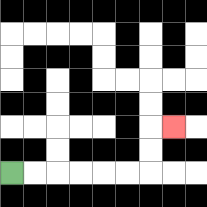{'start': '[0, 7]', 'end': '[7, 5]', 'path_directions': 'R,R,R,R,R,R,U,U,R', 'path_coordinates': '[[0, 7], [1, 7], [2, 7], [3, 7], [4, 7], [5, 7], [6, 7], [6, 6], [6, 5], [7, 5]]'}